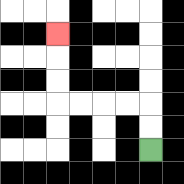{'start': '[6, 6]', 'end': '[2, 1]', 'path_directions': 'U,U,L,L,L,L,U,U,U', 'path_coordinates': '[[6, 6], [6, 5], [6, 4], [5, 4], [4, 4], [3, 4], [2, 4], [2, 3], [2, 2], [2, 1]]'}